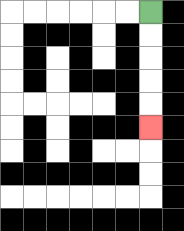{'start': '[6, 0]', 'end': '[6, 5]', 'path_directions': 'D,D,D,D,D', 'path_coordinates': '[[6, 0], [6, 1], [6, 2], [6, 3], [6, 4], [6, 5]]'}